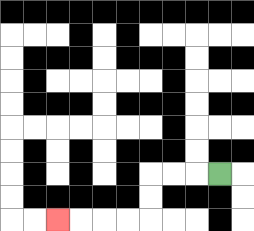{'start': '[9, 7]', 'end': '[2, 9]', 'path_directions': 'L,L,L,D,D,L,L,L,L', 'path_coordinates': '[[9, 7], [8, 7], [7, 7], [6, 7], [6, 8], [6, 9], [5, 9], [4, 9], [3, 9], [2, 9]]'}